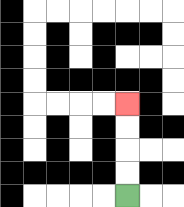{'start': '[5, 8]', 'end': '[5, 4]', 'path_directions': 'U,U,U,U', 'path_coordinates': '[[5, 8], [5, 7], [5, 6], [5, 5], [5, 4]]'}